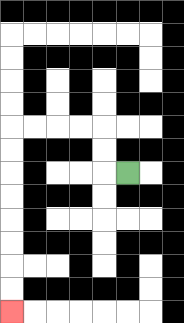{'start': '[5, 7]', 'end': '[0, 13]', 'path_directions': 'L,U,U,L,L,L,L,D,D,D,D,D,D,D,D', 'path_coordinates': '[[5, 7], [4, 7], [4, 6], [4, 5], [3, 5], [2, 5], [1, 5], [0, 5], [0, 6], [0, 7], [0, 8], [0, 9], [0, 10], [0, 11], [0, 12], [0, 13]]'}